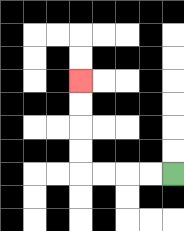{'start': '[7, 7]', 'end': '[3, 3]', 'path_directions': 'L,L,L,L,U,U,U,U', 'path_coordinates': '[[7, 7], [6, 7], [5, 7], [4, 7], [3, 7], [3, 6], [3, 5], [3, 4], [3, 3]]'}